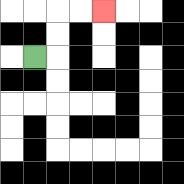{'start': '[1, 2]', 'end': '[4, 0]', 'path_directions': 'R,U,U,R,R', 'path_coordinates': '[[1, 2], [2, 2], [2, 1], [2, 0], [3, 0], [4, 0]]'}